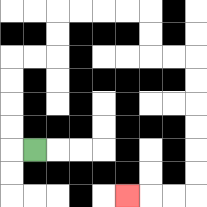{'start': '[1, 6]', 'end': '[5, 8]', 'path_directions': 'L,U,U,U,U,R,R,U,U,R,R,R,R,D,D,R,R,D,D,D,D,D,D,L,L,L', 'path_coordinates': '[[1, 6], [0, 6], [0, 5], [0, 4], [0, 3], [0, 2], [1, 2], [2, 2], [2, 1], [2, 0], [3, 0], [4, 0], [5, 0], [6, 0], [6, 1], [6, 2], [7, 2], [8, 2], [8, 3], [8, 4], [8, 5], [8, 6], [8, 7], [8, 8], [7, 8], [6, 8], [5, 8]]'}